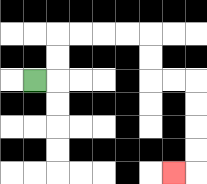{'start': '[1, 3]', 'end': '[7, 7]', 'path_directions': 'R,U,U,R,R,R,R,D,D,R,R,D,D,D,D,L', 'path_coordinates': '[[1, 3], [2, 3], [2, 2], [2, 1], [3, 1], [4, 1], [5, 1], [6, 1], [6, 2], [6, 3], [7, 3], [8, 3], [8, 4], [8, 5], [8, 6], [8, 7], [7, 7]]'}